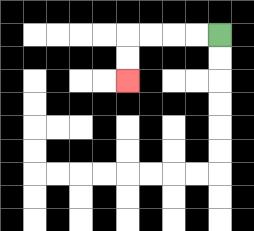{'start': '[9, 1]', 'end': '[5, 3]', 'path_directions': 'L,L,L,L,D,D', 'path_coordinates': '[[9, 1], [8, 1], [7, 1], [6, 1], [5, 1], [5, 2], [5, 3]]'}